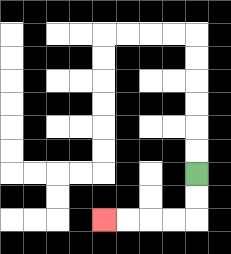{'start': '[8, 7]', 'end': '[4, 9]', 'path_directions': 'D,D,L,L,L,L', 'path_coordinates': '[[8, 7], [8, 8], [8, 9], [7, 9], [6, 9], [5, 9], [4, 9]]'}